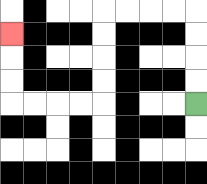{'start': '[8, 4]', 'end': '[0, 1]', 'path_directions': 'U,U,U,U,L,L,L,L,D,D,D,D,L,L,L,L,U,U,U', 'path_coordinates': '[[8, 4], [8, 3], [8, 2], [8, 1], [8, 0], [7, 0], [6, 0], [5, 0], [4, 0], [4, 1], [4, 2], [4, 3], [4, 4], [3, 4], [2, 4], [1, 4], [0, 4], [0, 3], [0, 2], [0, 1]]'}